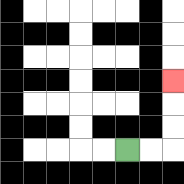{'start': '[5, 6]', 'end': '[7, 3]', 'path_directions': 'R,R,U,U,U', 'path_coordinates': '[[5, 6], [6, 6], [7, 6], [7, 5], [7, 4], [7, 3]]'}